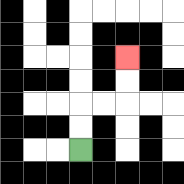{'start': '[3, 6]', 'end': '[5, 2]', 'path_directions': 'U,U,R,R,U,U', 'path_coordinates': '[[3, 6], [3, 5], [3, 4], [4, 4], [5, 4], [5, 3], [5, 2]]'}